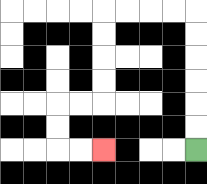{'start': '[8, 6]', 'end': '[4, 6]', 'path_directions': 'U,U,U,U,U,U,L,L,L,L,D,D,D,D,L,L,D,D,R,R', 'path_coordinates': '[[8, 6], [8, 5], [8, 4], [8, 3], [8, 2], [8, 1], [8, 0], [7, 0], [6, 0], [5, 0], [4, 0], [4, 1], [4, 2], [4, 3], [4, 4], [3, 4], [2, 4], [2, 5], [2, 6], [3, 6], [4, 6]]'}